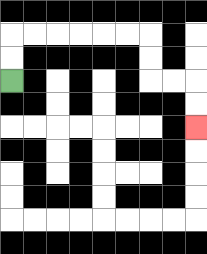{'start': '[0, 3]', 'end': '[8, 5]', 'path_directions': 'U,U,R,R,R,R,R,R,D,D,R,R,D,D', 'path_coordinates': '[[0, 3], [0, 2], [0, 1], [1, 1], [2, 1], [3, 1], [4, 1], [5, 1], [6, 1], [6, 2], [6, 3], [7, 3], [8, 3], [8, 4], [8, 5]]'}